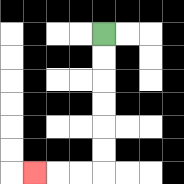{'start': '[4, 1]', 'end': '[1, 7]', 'path_directions': 'D,D,D,D,D,D,L,L,L', 'path_coordinates': '[[4, 1], [4, 2], [4, 3], [4, 4], [4, 5], [4, 6], [4, 7], [3, 7], [2, 7], [1, 7]]'}